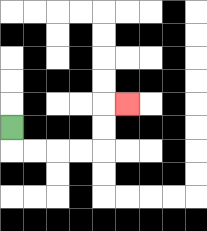{'start': '[0, 5]', 'end': '[5, 4]', 'path_directions': 'D,R,R,R,R,U,U,R', 'path_coordinates': '[[0, 5], [0, 6], [1, 6], [2, 6], [3, 6], [4, 6], [4, 5], [4, 4], [5, 4]]'}